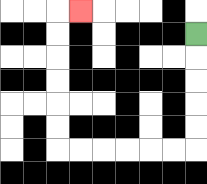{'start': '[8, 1]', 'end': '[3, 0]', 'path_directions': 'D,D,D,D,D,L,L,L,L,L,L,U,U,U,U,U,U,R', 'path_coordinates': '[[8, 1], [8, 2], [8, 3], [8, 4], [8, 5], [8, 6], [7, 6], [6, 6], [5, 6], [4, 6], [3, 6], [2, 6], [2, 5], [2, 4], [2, 3], [2, 2], [2, 1], [2, 0], [3, 0]]'}